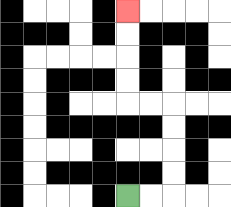{'start': '[5, 8]', 'end': '[5, 0]', 'path_directions': 'R,R,U,U,U,U,L,L,U,U,U,U', 'path_coordinates': '[[5, 8], [6, 8], [7, 8], [7, 7], [7, 6], [7, 5], [7, 4], [6, 4], [5, 4], [5, 3], [5, 2], [5, 1], [5, 0]]'}